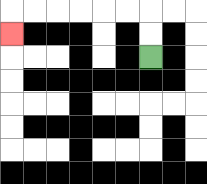{'start': '[6, 2]', 'end': '[0, 1]', 'path_directions': 'U,U,L,L,L,L,L,L,D', 'path_coordinates': '[[6, 2], [6, 1], [6, 0], [5, 0], [4, 0], [3, 0], [2, 0], [1, 0], [0, 0], [0, 1]]'}